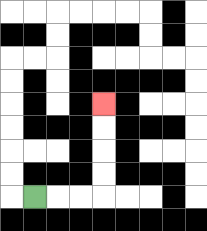{'start': '[1, 8]', 'end': '[4, 4]', 'path_directions': 'R,R,R,U,U,U,U', 'path_coordinates': '[[1, 8], [2, 8], [3, 8], [4, 8], [4, 7], [4, 6], [4, 5], [4, 4]]'}